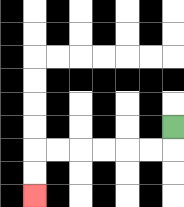{'start': '[7, 5]', 'end': '[1, 8]', 'path_directions': 'D,L,L,L,L,L,L,D,D', 'path_coordinates': '[[7, 5], [7, 6], [6, 6], [5, 6], [4, 6], [3, 6], [2, 6], [1, 6], [1, 7], [1, 8]]'}